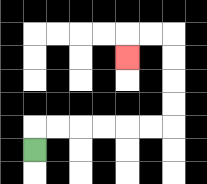{'start': '[1, 6]', 'end': '[5, 2]', 'path_directions': 'U,R,R,R,R,R,R,U,U,U,U,L,L,D', 'path_coordinates': '[[1, 6], [1, 5], [2, 5], [3, 5], [4, 5], [5, 5], [6, 5], [7, 5], [7, 4], [7, 3], [7, 2], [7, 1], [6, 1], [5, 1], [5, 2]]'}